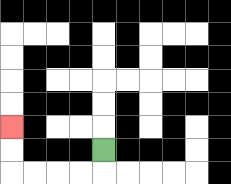{'start': '[4, 6]', 'end': '[0, 5]', 'path_directions': 'D,L,L,L,L,U,U', 'path_coordinates': '[[4, 6], [4, 7], [3, 7], [2, 7], [1, 7], [0, 7], [0, 6], [0, 5]]'}